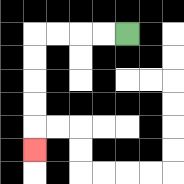{'start': '[5, 1]', 'end': '[1, 6]', 'path_directions': 'L,L,L,L,D,D,D,D,D', 'path_coordinates': '[[5, 1], [4, 1], [3, 1], [2, 1], [1, 1], [1, 2], [1, 3], [1, 4], [1, 5], [1, 6]]'}